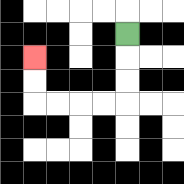{'start': '[5, 1]', 'end': '[1, 2]', 'path_directions': 'D,D,D,L,L,L,L,U,U', 'path_coordinates': '[[5, 1], [5, 2], [5, 3], [5, 4], [4, 4], [3, 4], [2, 4], [1, 4], [1, 3], [1, 2]]'}